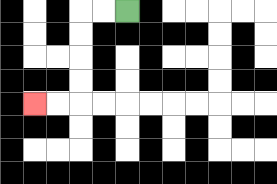{'start': '[5, 0]', 'end': '[1, 4]', 'path_directions': 'L,L,D,D,D,D,L,L', 'path_coordinates': '[[5, 0], [4, 0], [3, 0], [3, 1], [3, 2], [3, 3], [3, 4], [2, 4], [1, 4]]'}